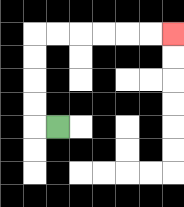{'start': '[2, 5]', 'end': '[7, 1]', 'path_directions': 'L,U,U,U,U,R,R,R,R,R,R', 'path_coordinates': '[[2, 5], [1, 5], [1, 4], [1, 3], [1, 2], [1, 1], [2, 1], [3, 1], [4, 1], [5, 1], [6, 1], [7, 1]]'}